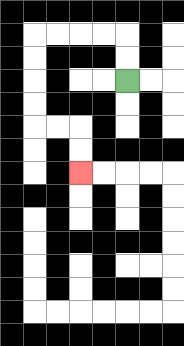{'start': '[5, 3]', 'end': '[3, 7]', 'path_directions': 'U,U,L,L,L,L,D,D,D,D,R,R,D,D', 'path_coordinates': '[[5, 3], [5, 2], [5, 1], [4, 1], [3, 1], [2, 1], [1, 1], [1, 2], [1, 3], [1, 4], [1, 5], [2, 5], [3, 5], [3, 6], [3, 7]]'}